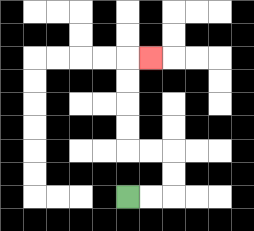{'start': '[5, 8]', 'end': '[6, 2]', 'path_directions': 'R,R,U,U,L,L,U,U,U,U,R', 'path_coordinates': '[[5, 8], [6, 8], [7, 8], [7, 7], [7, 6], [6, 6], [5, 6], [5, 5], [5, 4], [5, 3], [5, 2], [6, 2]]'}